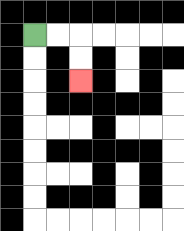{'start': '[1, 1]', 'end': '[3, 3]', 'path_directions': 'R,R,D,D', 'path_coordinates': '[[1, 1], [2, 1], [3, 1], [3, 2], [3, 3]]'}